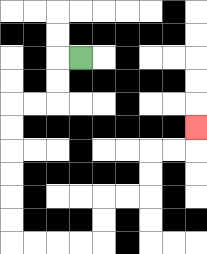{'start': '[3, 2]', 'end': '[8, 5]', 'path_directions': 'L,D,D,L,L,D,D,D,D,D,D,R,R,R,R,U,U,R,R,U,U,R,R,U', 'path_coordinates': '[[3, 2], [2, 2], [2, 3], [2, 4], [1, 4], [0, 4], [0, 5], [0, 6], [0, 7], [0, 8], [0, 9], [0, 10], [1, 10], [2, 10], [3, 10], [4, 10], [4, 9], [4, 8], [5, 8], [6, 8], [6, 7], [6, 6], [7, 6], [8, 6], [8, 5]]'}